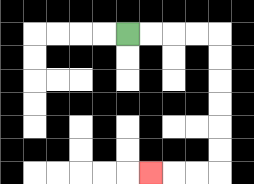{'start': '[5, 1]', 'end': '[6, 7]', 'path_directions': 'R,R,R,R,D,D,D,D,D,D,L,L,L', 'path_coordinates': '[[5, 1], [6, 1], [7, 1], [8, 1], [9, 1], [9, 2], [9, 3], [9, 4], [9, 5], [9, 6], [9, 7], [8, 7], [7, 7], [6, 7]]'}